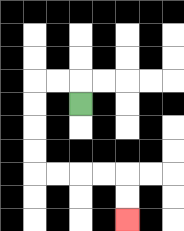{'start': '[3, 4]', 'end': '[5, 9]', 'path_directions': 'U,L,L,D,D,D,D,R,R,R,R,D,D', 'path_coordinates': '[[3, 4], [3, 3], [2, 3], [1, 3], [1, 4], [1, 5], [1, 6], [1, 7], [2, 7], [3, 7], [4, 7], [5, 7], [5, 8], [5, 9]]'}